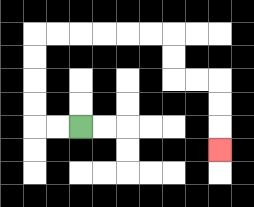{'start': '[3, 5]', 'end': '[9, 6]', 'path_directions': 'L,L,U,U,U,U,R,R,R,R,R,R,D,D,R,R,D,D,D', 'path_coordinates': '[[3, 5], [2, 5], [1, 5], [1, 4], [1, 3], [1, 2], [1, 1], [2, 1], [3, 1], [4, 1], [5, 1], [6, 1], [7, 1], [7, 2], [7, 3], [8, 3], [9, 3], [9, 4], [9, 5], [9, 6]]'}